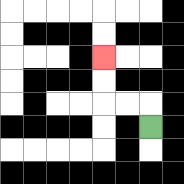{'start': '[6, 5]', 'end': '[4, 2]', 'path_directions': 'U,L,L,U,U', 'path_coordinates': '[[6, 5], [6, 4], [5, 4], [4, 4], [4, 3], [4, 2]]'}